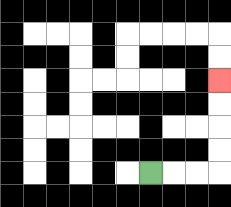{'start': '[6, 7]', 'end': '[9, 3]', 'path_directions': 'R,R,R,U,U,U,U', 'path_coordinates': '[[6, 7], [7, 7], [8, 7], [9, 7], [9, 6], [9, 5], [9, 4], [9, 3]]'}